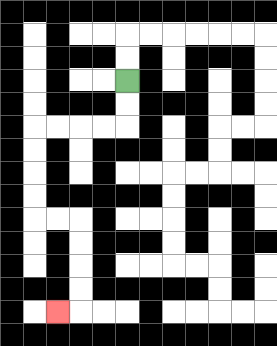{'start': '[5, 3]', 'end': '[2, 13]', 'path_directions': 'D,D,L,L,L,L,D,D,D,D,R,R,D,D,D,D,L', 'path_coordinates': '[[5, 3], [5, 4], [5, 5], [4, 5], [3, 5], [2, 5], [1, 5], [1, 6], [1, 7], [1, 8], [1, 9], [2, 9], [3, 9], [3, 10], [3, 11], [3, 12], [3, 13], [2, 13]]'}